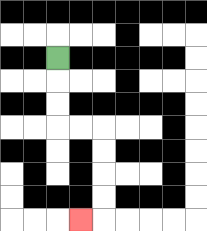{'start': '[2, 2]', 'end': '[3, 9]', 'path_directions': 'D,D,D,R,R,D,D,D,D,L', 'path_coordinates': '[[2, 2], [2, 3], [2, 4], [2, 5], [3, 5], [4, 5], [4, 6], [4, 7], [4, 8], [4, 9], [3, 9]]'}